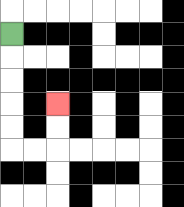{'start': '[0, 1]', 'end': '[2, 4]', 'path_directions': 'D,D,D,D,D,R,R,U,U', 'path_coordinates': '[[0, 1], [0, 2], [0, 3], [0, 4], [0, 5], [0, 6], [1, 6], [2, 6], [2, 5], [2, 4]]'}